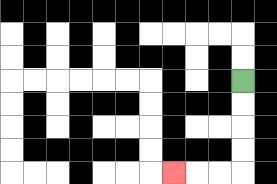{'start': '[10, 3]', 'end': '[7, 7]', 'path_directions': 'D,D,D,D,L,L,L', 'path_coordinates': '[[10, 3], [10, 4], [10, 5], [10, 6], [10, 7], [9, 7], [8, 7], [7, 7]]'}